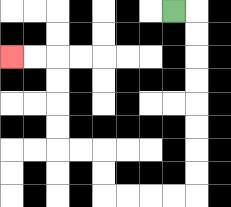{'start': '[7, 0]', 'end': '[0, 2]', 'path_directions': 'R,D,D,D,D,D,D,D,D,L,L,L,L,U,U,L,L,U,U,U,U,L,L', 'path_coordinates': '[[7, 0], [8, 0], [8, 1], [8, 2], [8, 3], [8, 4], [8, 5], [8, 6], [8, 7], [8, 8], [7, 8], [6, 8], [5, 8], [4, 8], [4, 7], [4, 6], [3, 6], [2, 6], [2, 5], [2, 4], [2, 3], [2, 2], [1, 2], [0, 2]]'}